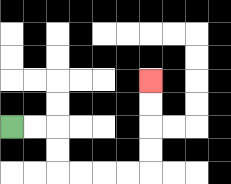{'start': '[0, 5]', 'end': '[6, 3]', 'path_directions': 'R,R,D,D,R,R,R,R,U,U,U,U', 'path_coordinates': '[[0, 5], [1, 5], [2, 5], [2, 6], [2, 7], [3, 7], [4, 7], [5, 7], [6, 7], [6, 6], [6, 5], [6, 4], [6, 3]]'}